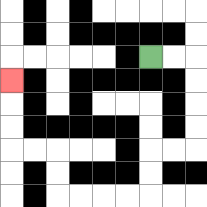{'start': '[6, 2]', 'end': '[0, 3]', 'path_directions': 'R,R,D,D,D,D,L,L,D,D,L,L,L,L,U,U,L,L,U,U,U', 'path_coordinates': '[[6, 2], [7, 2], [8, 2], [8, 3], [8, 4], [8, 5], [8, 6], [7, 6], [6, 6], [6, 7], [6, 8], [5, 8], [4, 8], [3, 8], [2, 8], [2, 7], [2, 6], [1, 6], [0, 6], [0, 5], [0, 4], [0, 3]]'}